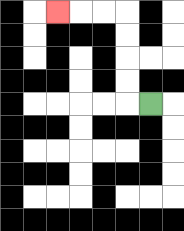{'start': '[6, 4]', 'end': '[2, 0]', 'path_directions': 'L,U,U,U,U,L,L,L', 'path_coordinates': '[[6, 4], [5, 4], [5, 3], [5, 2], [5, 1], [5, 0], [4, 0], [3, 0], [2, 0]]'}